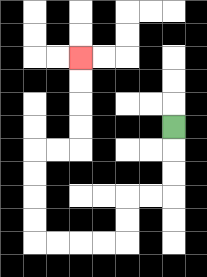{'start': '[7, 5]', 'end': '[3, 2]', 'path_directions': 'D,D,D,L,L,D,D,L,L,L,L,U,U,U,U,R,R,U,U,U,U', 'path_coordinates': '[[7, 5], [7, 6], [7, 7], [7, 8], [6, 8], [5, 8], [5, 9], [5, 10], [4, 10], [3, 10], [2, 10], [1, 10], [1, 9], [1, 8], [1, 7], [1, 6], [2, 6], [3, 6], [3, 5], [3, 4], [3, 3], [3, 2]]'}